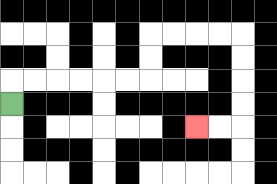{'start': '[0, 4]', 'end': '[8, 5]', 'path_directions': 'U,R,R,R,R,R,R,U,U,R,R,R,R,D,D,D,D,L,L', 'path_coordinates': '[[0, 4], [0, 3], [1, 3], [2, 3], [3, 3], [4, 3], [5, 3], [6, 3], [6, 2], [6, 1], [7, 1], [8, 1], [9, 1], [10, 1], [10, 2], [10, 3], [10, 4], [10, 5], [9, 5], [8, 5]]'}